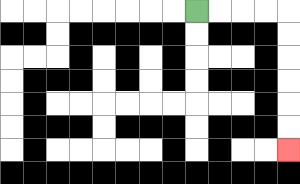{'start': '[8, 0]', 'end': '[12, 6]', 'path_directions': 'R,R,R,R,D,D,D,D,D,D', 'path_coordinates': '[[8, 0], [9, 0], [10, 0], [11, 0], [12, 0], [12, 1], [12, 2], [12, 3], [12, 4], [12, 5], [12, 6]]'}